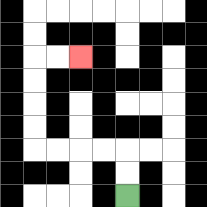{'start': '[5, 8]', 'end': '[3, 2]', 'path_directions': 'U,U,L,L,L,L,U,U,U,U,R,R', 'path_coordinates': '[[5, 8], [5, 7], [5, 6], [4, 6], [3, 6], [2, 6], [1, 6], [1, 5], [1, 4], [1, 3], [1, 2], [2, 2], [3, 2]]'}